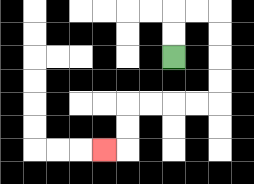{'start': '[7, 2]', 'end': '[4, 6]', 'path_directions': 'U,U,R,R,D,D,D,D,L,L,L,L,D,D,L', 'path_coordinates': '[[7, 2], [7, 1], [7, 0], [8, 0], [9, 0], [9, 1], [9, 2], [9, 3], [9, 4], [8, 4], [7, 4], [6, 4], [5, 4], [5, 5], [5, 6], [4, 6]]'}